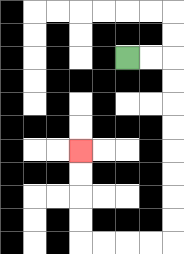{'start': '[5, 2]', 'end': '[3, 6]', 'path_directions': 'R,R,D,D,D,D,D,D,D,D,L,L,L,L,U,U,U,U', 'path_coordinates': '[[5, 2], [6, 2], [7, 2], [7, 3], [7, 4], [7, 5], [7, 6], [7, 7], [7, 8], [7, 9], [7, 10], [6, 10], [5, 10], [4, 10], [3, 10], [3, 9], [3, 8], [3, 7], [3, 6]]'}